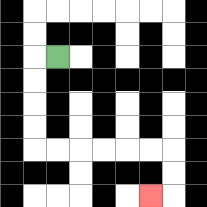{'start': '[2, 2]', 'end': '[6, 8]', 'path_directions': 'L,D,D,D,D,R,R,R,R,R,R,D,D,L', 'path_coordinates': '[[2, 2], [1, 2], [1, 3], [1, 4], [1, 5], [1, 6], [2, 6], [3, 6], [4, 6], [5, 6], [6, 6], [7, 6], [7, 7], [7, 8], [6, 8]]'}